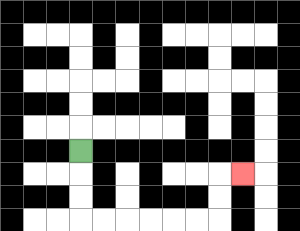{'start': '[3, 6]', 'end': '[10, 7]', 'path_directions': 'D,D,D,R,R,R,R,R,R,U,U,R', 'path_coordinates': '[[3, 6], [3, 7], [3, 8], [3, 9], [4, 9], [5, 9], [6, 9], [7, 9], [8, 9], [9, 9], [9, 8], [9, 7], [10, 7]]'}